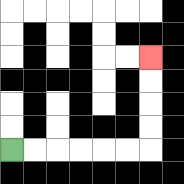{'start': '[0, 6]', 'end': '[6, 2]', 'path_directions': 'R,R,R,R,R,R,U,U,U,U', 'path_coordinates': '[[0, 6], [1, 6], [2, 6], [3, 6], [4, 6], [5, 6], [6, 6], [6, 5], [6, 4], [6, 3], [6, 2]]'}